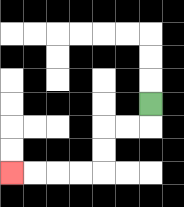{'start': '[6, 4]', 'end': '[0, 7]', 'path_directions': 'D,L,L,D,D,L,L,L,L', 'path_coordinates': '[[6, 4], [6, 5], [5, 5], [4, 5], [4, 6], [4, 7], [3, 7], [2, 7], [1, 7], [0, 7]]'}